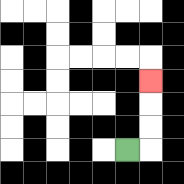{'start': '[5, 6]', 'end': '[6, 3]', 'path_directions': 'R,U,U,U', 'path_coordinates': '[[5, 6], [6, 6], [6, 5], [6, 4], [6, 3]]'}